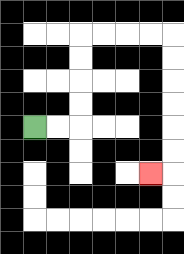{'start': '[1, 5]', 'end': '[6, 7]', 'path_directions': 'R,R,U,U,U,U,R,R,R,R,D,D,D,D,D,D,L', 'path_coordinates': '[[1, 5], [2, 5], [3, 5], [3, 4], [3, 3], [3, 2], [3, 1], [4, 1], [5, 1], [6, 1], [7, 1], [7, 2], [7, 3], [7, 4], [7, 5], [7, 6], [7, 7], [6, 7]]'}